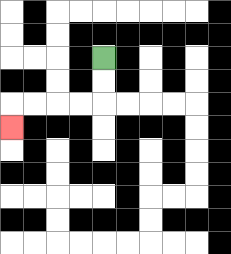{'start': '[4, 2]', 'end': '[0, 5]', 'path_directions': 'D,D,L,L,L,L,D', 'path_coordinates': '[[4, 2], [4, 3], [4, 4], [3, 4], [2, 4], [1, 4], [0, 4], [0, 5]]'}